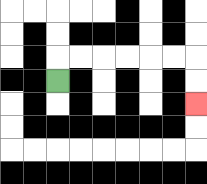{'start': '[2, 3]', 'end': '[8, 4]', 'path_directions': 'U,R,R,R,R,R,R,D,D', 'path_coordinates': '[[2, 3], [2, 2], [3, 2], [4, 2], [5, 2], [6, 2], [7, 2], [8, 2], [8, 3], [8, 4]]'}